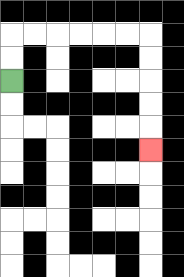{'start': '[0, 3]', 'end': '[6, 6]', 'path_directions': 'U,U,R,R,R,R,R,R,D,D,D,D,D', 'path_coordinates': '[[0, 3], [0, 2], [0, 1], [1, 1], [2, 1], [3, 1], [4, 1], [5, 1], [6, 1], [6, 2], [6, 3], [6, 4], [6, 5], [6, 6]]'}